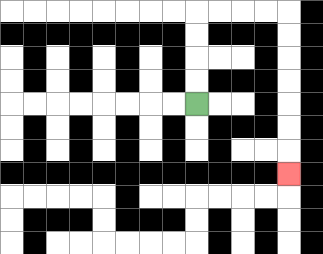{'start': '[8, 4]', 'end': '[12, 7]', 'path_directions': 'U,U,U,U,R,R,R,R,D,D,D,D,D,D,D', 'path_coordinates': '[[8, 4], [8, 3], [8, 2], [8, 1], [8, 0], [9, 0], [10, 0], [11, 0], [12, 0], [12, 1], [12, 2], [12, 3], [12, 4], [12, 5], [12, 6], [12, 7]]'}